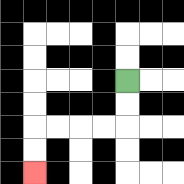{'start': '[5, 3]', 'end': '[1, 7]', 'path_directions': 'D,D,L,L,L,L,D,D', 'path_coordinates': '[[5, 3], [5, 4], [5, 5], [4, 5], [3, 5], [2, 5], [1, 5], [1, 6], [1, 7]]'}